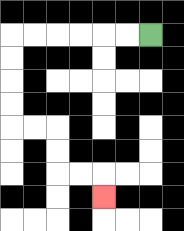{'start': '[6, 1]', 'end': '[4, 8]', 'path_directions': 'L,L,L,L,L,L,D,D,D,D,R,R,D,D,R,R,D', 'path_coordinates': '[[6, 1], [5, 1], [4, 1], [3, 1], [2, 1], [1, 1], [0, 1], [0, 2], [0, 3], [0, 4], [0, 5], [1, 5], [2, 5], [2, 6], [2, 7], [3, 7], [4, 7], [4, 8]]'}